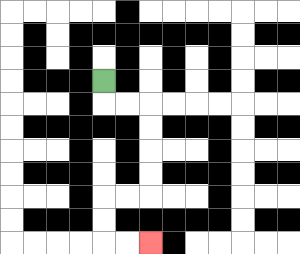{'start': '[4, 3]', 'end': '[6, 10]', 'path_directions': 'D,R,R,D,D,D,D,L,L,D,D,R,R', 'path_coordinates': '[[4, 3], [4, 4], [5, 4], [6, 4], [6, 5], [6, 6], [6, 7], [6, 8], [5, 8], [4, 8], [4, 9], [4, 10], [5, 10], [6, 10]]'}